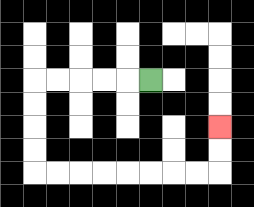{'start': '[6, 3]', 'end': '[9, 5]', 'path_directions': 'L,L,L,L,L,D,D,D,D,R,R,R,R,R,R,R,R,U,U', 'path_coordinates': '[[6, 3], [5, 3], [4, 3], [3, 3], [2, 3], [1, 3], [1, 4], [1, 5], [1, 6], [1, 7], [2, 7], [3, 7], [4, 7], [5, 7], [6, 7], [7, 7], [8, 7], [9, 7], [9, 6], [9, 5]]'}